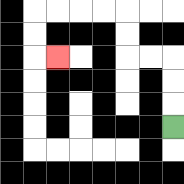{'start': '[7, 5]', 'end': '[2, 2]', 'path_directions': 'U,U,U,L,L,U,U,L,L,L,L,D,D,R', 'path_coordinates': '[[7, 5], [7, 4], [7, 3], [7, 2], [6, 2], [5, 2], [5, 1], [5, 0], [4, 0], [3, 0], [2, 0], [1, 0], [1, 1], [1, 2], [2, 2]]'}